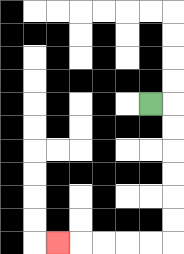{'start': '[6, 4]', 'end': '[2, 10]', 'path_directions': 'R,D,D,D,D,D,D,L,L,L,L,L', 'path_coordinates': '[[6, 4], [7, 4], [7, 5], [7, 6], [7, 7], [7, 8], [7, 9], [7, 10], [6, 10], [5, 10], [4, 10], [3, 10], [2, 10]]'}